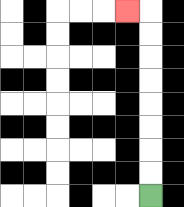{'start': '[6, 8]', 'end': '[5, 0]', 'path_directions': 'U,U,U,U,U,U,U,U,L', 'path_coordinates': '[[6, 8], [6, 7], [6, 6], [6, 5], [6, 4], [6, 3], [6, 2], [6, 1], [6, 0], [5, 0]]'}